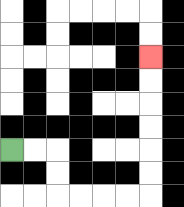{'start': '[0, 6]', 'end': '[6, 2]', 'path_directions': 'R,R,D,D,R,R,R,R,U,U,U,U,U,U', 'path_coordinates': '[[0, 6], [1, 6], [2, 6], [2, 7], [2, 8], [3, 8], [4, 8], [5, 8], [6, 8], [6, 7], [6, 6], [6, 5], [6, 4], [6, 3], [6, 2]]'}